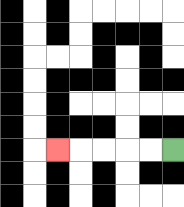{'start': '[7, 6]', 'end': '[2, 6]', 'path_directions': 'L,L,L,L,L', 'path_coordinates': '[[7, 6], [6, 6], [5, 6], [4, 6], [3, 6], [2, 6]]'}